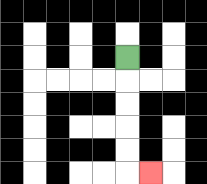{'start': '[5, 2]', 'end': '[6, 7]', 'path_directions': 'D,D,D,D,D,R', 'path_coordinates': '[[5, 2], [5, 3], [5, 4], [5, 5], [5, 6], [5, 7], [6, 7]]'}